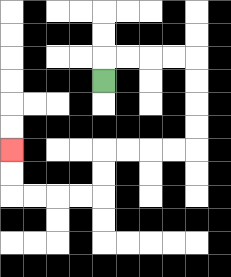{'start': '[4, 3]', 'end': '[0, 6]', 'path_directions': 'U,R,R,R,R,D,D,D,D,L,L,L,L,D,D,L,L,L,L,U,U', 'path_coordinates': '[[4, 3], [4, 2], [5, 2], [6, 2], [7, 2], [8, 2], [8, 3], [8, 4], [8, 5], [8, 6], [7, 6], [6, 6], [5, 6], [4, 6], [4, 7], [4, 8], [3, 8], [2, 8], [1, 8], [0, 8], [0, 7], [0, 6]]'}